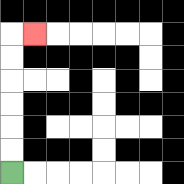{'start': '[0, 7]', 'end': '[1, 1]', 'path_directions': 'U,U,U,U,U,U,R', 'path_coordinates': '[[0, 7], [0, 6], [0, 5], [0, 4], [0, 3], [0, 2], [0, 1], [1, 1]]'}